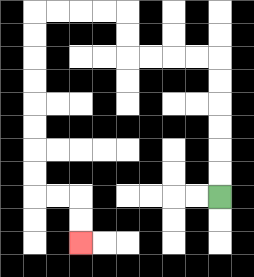{'start': '[9, 8]', 'end': '[3, 10]', 'path_directions': 'U,U,U,U,U,U,L,L,L,L,U,U,L,L,L,L,D,D,D,D,D,D,D,D,R,R,D,D', 'path_coordinates': '[[9, 8], [9, 7], [9, 6], [9, 5], [9, 4], [9, 3], [9, 2], [8, 2], [7, 2], [6, 2], [5, 2], [5, 1], [5, 0], [4, 0], [3, 0], [2, 0], [1, 0], [1, 1], [1, 2], [1, 3], [1, 4], [1, 5], [1, 6], [1, 7], [1, 8], [2, 8], [3, 8], [3, 9], [3, 10]]'}